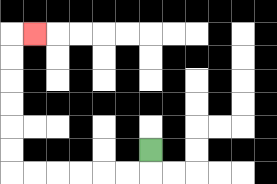{'start': '[6, 6]', 'end': '[1, 1]', 'path_directions': 'D,L,L,L,L,L,L,U,U,U,U,U,U,R', 'path_coordinates': '[[6, 6], [6, 7], [5, 7], [4, 7], [3, 7], [2, 7], [1, 7], [0, 7], [0, 6], [0, 5], [0, 4], [0, 3], [0, 2], [0, 1], [1, 1]]'}